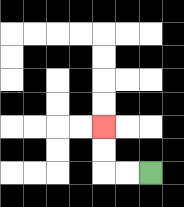{'start': '[6, 7]', 'end': '[4, 5]', 'path_directions': 'L,L,U,U', 'path_coordinates': '[[6, 7], [5, 7], [4, 7], [4, 6], [4, 5]]'}